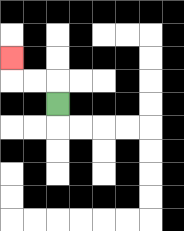{'start': '[2, 4]', 'end': '[0, 2]', 'path_directions': 'U,L,L,U', 'path_coordinates': '[[2, 4], [2, 3], [1, 3], [0, 3], [0, 2]]'}